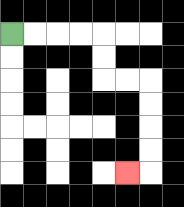{'start': '[0, 1]', 'end': '[5, 7]', 'path_directions': 'R,R,R,R,D,D,R,R,D,D,D,D,L', 'path_coordinates': '[[0, 1], [1, 1], [2, 1], [3, 1], [4, 1], [4, 2], [4, 3], [5, 3], [6, 3], [6, 4], [6, 5], [6, 6], [6, 7], [5, 7]]'}